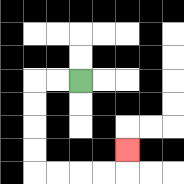{'start': '[3, 3]', 'end': '[5, 6]', 'path_directions': 'L,L,D,D,D,D,R,R,R,R,U', 'path_coordinates': '[[3, 3], [2, 3], [1, 3], [1, 4], [1, 5], [1, 6], [1, 7], [2, 7], [3, 7], [4, 7], [5, 7], [5, 6]]'}